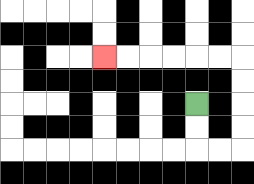{'start': '[8, 4]', 'end': '[4, 2]', 'path_directions': 'D,D,R,R,U,U,U,U,L,L,L,L,L,L', 'path_coordinates': '[[8, 4], [8, 5], [8, 6], [9, 6], [10, 6], [10, 5], [10, 4], [10, 3], [10, 2], [9, 2], [8, 2], [7, 2], [6, 2], [5, 2], [4, 2]]'}